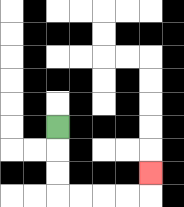{'start': '[2, 5]', 'end': '[6, 7]', 'path_directions': 'D,D,D,R,R,R,R,U', 'path_coordinates': '[[2, 5], [2, 6], [2, 7], [2, 8], [3, 8], [4, 8], [5, 8], [6, 8], [6, 7]]'}